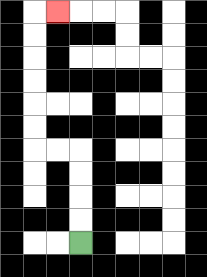{'start': '[3, 10]', 'end': '[2, 0]', 'path_directions': 'U,U,U,U,L,L,U,U,U,U,U,U,R', 'path_coordinates': '[[3, 10], [3, 9], [3, 8], [3, 7], [3, 6], [2, 6], [1, 6], [1, 5], [1, 4], [1, 3], [1, 2], [1, 1], [1, 0], [2, 0]]'}